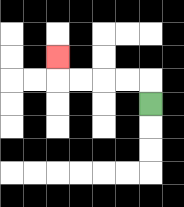{'start': '[6, 4]', 'end': '[2, 2]', 'path_directions': 'U,L,L,L,L,U', 'path_coordinates': '[[6, 4], [6, 3], [5, 3], [4, 3], [3, 3], [2, 3], [2, 2]]'}